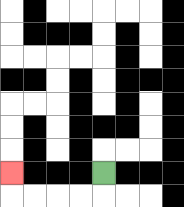{'start': '[4, 7]', 'end': '[0, 7]', 'path_directions': 'D,L,L,L,L,U', 'path_coordinates': '[[4, 7], [4, 8], [3, 8], [2, 8], [1, 8], [0, 8], [0, 7]]'}